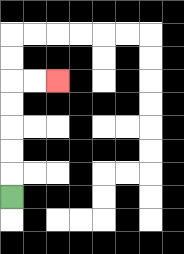{'start': '[0, 8]', 'end': '[2, 3]', 'path_directions': 'U,U,U,U,U,R,R', 'path_coordinates': '[[0, 8], [0, 7], [0, 6], [0, 5], [0, 4], [0, 3], [1, 3], [2, 3]]'}